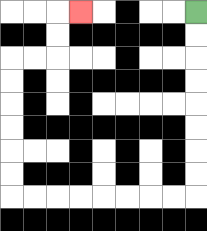{'start': '[8, 0]', 'end': '[3, 0]', 'path_directions': 'D,D,D,D,D,D,D,D,L,L,L,L,L,L,L,L,U,U,U,U,U,U,R,R,U,U,R', 'path_coordinates': '[[8, 0], [8, 1], [8, 2], [8, 3], [8, 4], [8, 5], [8, 6], [8, 7], [8, 8], [7, 8], [6, 8], [5, 8], [4, 8], [3, 8], [2, 8], [1, 8], [0, 8], [0, 7], [0, 6], [0, 5], [0, 4], [0, 3], [0, 2], [1, 2], [2, 2], [2, 1], [2, 0], [3, 0]]'}